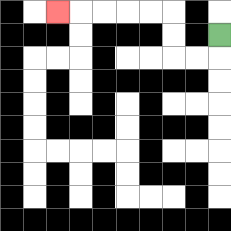{'start': '[9, 1]', 'end': '[2, 0]', 'path_directions': 'D,L,L,U,U,L,L,L,L,L', 'path_coordinates': '[[9, 1], [9, 2], [8, 2], [7, 2], [7, 1], [7, 0], [6, 0], [5, 0], [4, 0], [3, 0], [2, 0]]'}